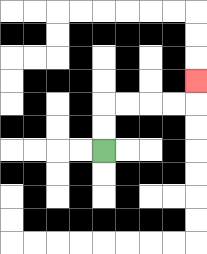{'start': '[4, 6]', 'end': '[8, 3]', 'path_directions': 'U,U,R,R,R,R,U', 'path_coordinates': '[[4, 6], [4, 5], [4, 4], [5, 4], [6, 4], [7, 4], [8, 4], [8, 3]]'}